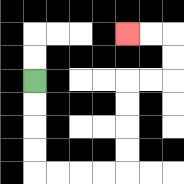{'start': '[1, 3]', 'end': '[5, 1]', 'path_directions': 'D,D,D,D,R,R,R,R,U,U,U,U,R,R,U,U,L,L', 'path_coordinates': '[[1, 3], [1, 4], [1, 5], [1, 6], [1, 7], [2, 7], [3, 7], [4, 7], [5, 7], [5, 6], [5, 5], [5, 4], [5, 3], [6, 3], [7, 3], [7, 2], [7, 1], [6, 1], [5, 1]]'}